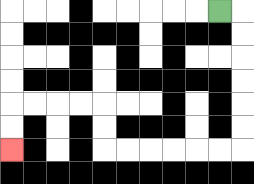{'start': '[9, 0]', 'end': '[0, 6]', 'path_directions': 'R,D,D,D,D,D,D,L,L,L,L,L,L,U,U,L,L,L,L,D,D', 'path_coordinates': '[[9, 0], [10, 0], [10, 1], [10, 2], [10, 3], [10, 4], [10, 5], [10, 6], [9, 6], [8, 6], [7, 6], [6, 6], [5, 6], [4, 6], [4, 5], [4, 4], [3, 4], [2, 4], [1, 4], [0, 4], [0, 5], [0, 6]]'}